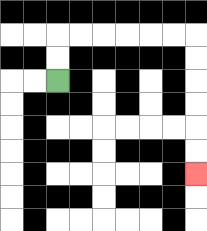{'start': '[2, 3]', 'end': '[8, 7]', 'path_directions': 'U,U,R,R,R,R,R,R,D,D,D,D,D,D', 'path_coordinates': '[[2, 3], [2, 2], [2, 1], [3, 1], [4, 1], [5, 1], [6, 1], [7, 1], [8, 1], [8, 2], [8, 3], [8, 4], [8, 5], [8, 6], [8, 7]]'}